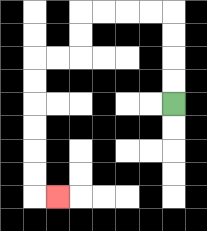{'start': '[7, 4]', 'end': '[2, 8]', 'path_directions': 'U,U,U,U,L,L,L,L,D,D,L,L,D,D,D,D,D,D,R', 'path_coordinates': '[[7, 4], [7, 3], [7, 2], [7, 1], [7, 0], [6, 0], [5, 0], [4, 0], [3, 0], [3, 1], [3, 2], [2, 2], [1, 2], [1, 3], [1, 4], [1, 5], [1, 6], [1, 7], [1, 8], [2, 8]]'}